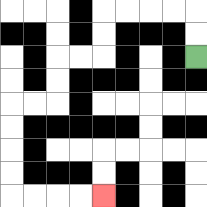{'start': '[8, 2]', 'end': '[4, 8]', 'path_directions': 'U,U,L,L,L,L,D,D,L,L,D,D,L,L,D,D,D,D,R,R,R,R', 'path_coordinates': '[[8, 2], [8, 1], [8, 0], [7, 0], [6, 0], [5, 0], [4, 0], [4, 1], [4, 2], [3, 2], [2, 2], [2, 3], [2, 4], [1, 4], [0, 4], [0, 5], [0, 6], [0, 7], [0, 8], [1, 8], [2, 8], [3, 8], [4, 8]]'}